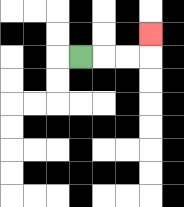{'start': '[3, 2]', 'end': '[6, 1]', 'path_directions': 'R,R,R,U', 'path_coordinates': '[[3, 2], [4, 2], [5, 2], [6, 2], [6, 1]]'}